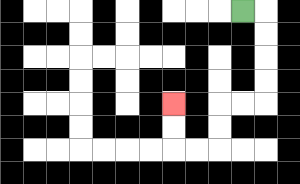{'start': '[10, 0]', 'end': '[7, 4]', 'path_directions': 'R,D,D,D,D,L,L,D,D,L,L,U,U', 'path_coordinates': '[[10, 0], [11, 0], [11, 1], [11, 2], [11, 3], [11, 4], [10, 4], [9, 4], [9, 5], [9, 6], [8, 6], [7, 6], [7, 5], [7, 4]]'}